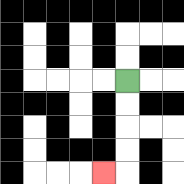{'start': '[5, 3]', 'end': '[4, 7]', 'path_directions': 'D,D,D,D,L', 'path_coordinates': '[[5, 3], [5, 4], [5, 5], [5, 6], [5, 7], [4, 7]]'}